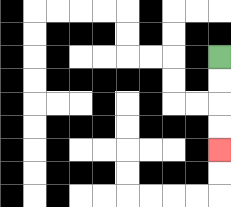{'start': '[9, 2]', 'end': '[9, 6]', 'path_directions': 'D,D,D,D', 'path_coordinates': '[[9, 2], [9, 3], [9, 4], [9, 5], [9, 6]]'}